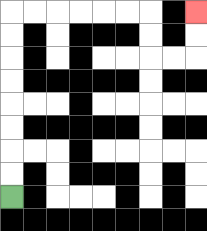{'start': '[0, 8]', 'end': '[8, 0]', 'path_directions': 'U,U,U,U,U,U,U,U,R,R,R,R,R,R,D,D,R,R,U,U', 'path_coordinates': '[[0, 8], [0, 7], [0, 6], [0, 5], [0, 4], [0, 3], [0, 2], [0, 1], [0, 0], [1, 0], [2, 0], [3, 0], [4, 0], [5, 0], [6, 0], [6, 1], [6, 2], [7, 2], [8, 2], [8, 1], [8, 0]]'}